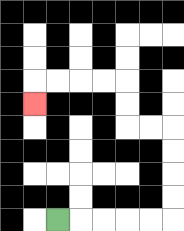{'start': '[2, 9]', 'end': '[1, 4]', 'path_directions': 'R,R,R,R,R,U,U,U,U,L,L,U,U,L,L,L,L,D', 'path_coordinates': '[[2, 9], [3, 9], [4, 9], [5, 9], [6, 9], [7, 9], [7, 8], [7, 7], [7, 6], [7, 5], [6, 5], [5, 5], [5, 4], [5, 3], [4, 3], [3, 3], [2, 3], [1, 3], [1, 4]]'}